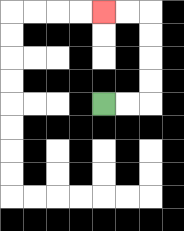{'start': '[4, 4]', 'end': '[4, 0]', 'path_directions': 'R,R,U,U,U,U,L,L', 'path_coordinates': '[[4, 4], [5, 4], [6, 4], [6, 3], [6, 2], [6, 1], [6, 0], [5, 0], [4, 0]]'}